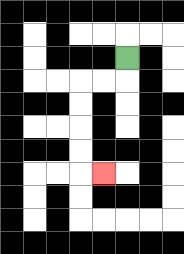{'start': '[5, 2]', 'end': '[4, 7]', 'path_directions': 'D,L,L,D,D,D,D,R', 'path_coordinates': '[[5, 2], [5, 3], [4, 3], [3, 3], [3, 4], [3, 5], [3, 6], [3, 7], [4, 7]]'}